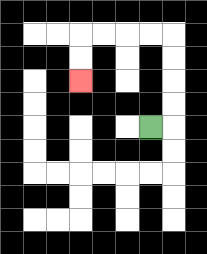{'start': '[6, 5]', 'end': '[3, 3]', 'path_directions': 'R,U,U,U,U,L,L,L,L,D,D', 'path_coordinates': '[[6, 5], [7, 5], [7, 4], [7, 3], [7, 2], [7, 1], [6, 1], [5, 1], [4, 1], [3, 1], [3, 2], [3, 3]]'}